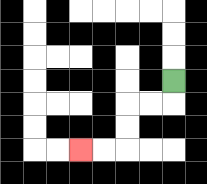{'start': '[7, 3]', 'end': '[3, 6]', 'path_directions': 'D,L,L,D,D,L,L', 'path_coordinates': '[[7, 3], [7, 4], [6, 4], [5, 4], [5, 5], [5, 6], [4, 6], [3, 6]]'}